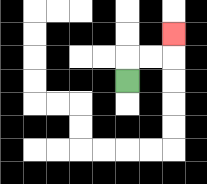{'start': '[5, 3]', 'end': '[7, 1]', 'path_directions': 'U,R,R,U', 'path_coordinates': '[[5, 3], [5, 2], [6, 2], [7, 2], [7, 1]]'}